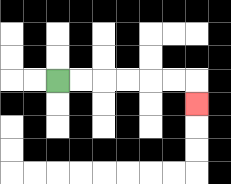{'start': '[2, 3]', 'end': '[8, 4]', 'path_directions': 'R,R,R,R,R,R,D', 'path_coordinates': '[[2, 3], [3, 3], [4, 3], [5, 3], [6, 3], [7, 3], [8, 3], [8, 4]]'}